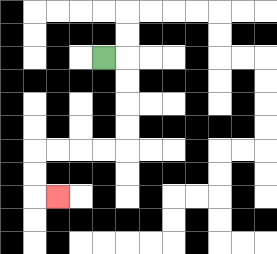{'start': '[4, 2]', 'end': '[2, 8]', 'path_directions': 'R,D,D,D,D,L,L,L,L,D,D,R', 'path_coordinates': '[[4, 2], [5, 2], [5, 3], [5, 4], [5, 5], [5, 6], [4, 6], [3, 6], [2, 6], [1, 6], [1, 7], [1, 8], [2, 8]]'}